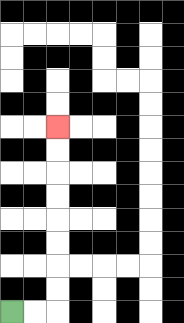{'start': '[0, 13]', 'end': '[2, 5]', 'path_directions': 'R,R,U,U,U,U,U,U,U,U', 'path_coordinates': '[[0, 13], [1, 13], [2, 13], [2, 12], [2, 11], [2, 10], [2, 9], [2, 8], [2, 7], [2, 6], [2, 5]]'}